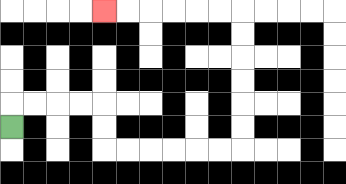{'start': '[0, 5]', 'end': '[4, 0]', 'path_directions': 'U,R,R,R,R,D,D,R,R,R,R,R,R,U,U,U,U,U,U,L,L,L,L,L,L', 'path_coordinates': '[[0, 5], [0, 4], [1, 4], [2, 4], [3, 4], [4, 4], [4, 5], [4, 6], [5, 6], [6, 6], [7, 6], [8, 6], [9, 6], [10, 6], [10, 5], [10, 4], [10, 3], [10, 2], [10, 1], [10, 0], [9, 0], [8, 0], [7, 0], [6, 0], [5, 0], [4, 0]]'}